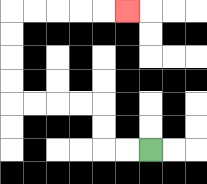{'start': '[6, 6]', 'end': '[5, 0]', 'path_directions': 'L,L,U,U,L,L,L,L,U,U,U,U,R,R,R,R,R', 'path_coordinates': '[[6, 6], [5, 6], [4, 6], [4, 5], [4, 4], [3, 4], [2, 4], [1, 4], [0, 4], [0, 3], [0, 2], [0, 1], [0, 0], [1, 0], [2, 0], [3, 0], [4, 0], [5, 0]]'}